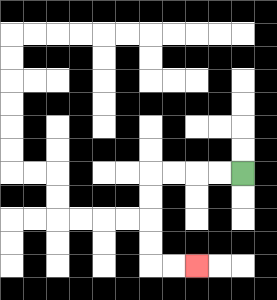{'start': '[10, 7]', 'end': '[8, 11]', 'path_directions': 'L,L,L,L,D,D,D,D,R,R', 'path_coordinates': '[[10, 7], [9, 7], [8, 7], [7, 7], [6, 7], [6, 8], [6, 9], [6, 10], [6, 11], [7, 11], [8, 11]]'}